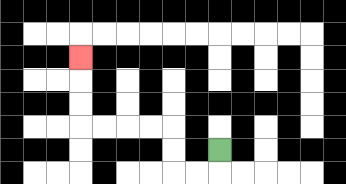{'start': '[9, 6]', 'end': '[3, 2]', 'path_directions': 'D,L,L,U,U,L,L,L,L,U,U,U', 'path_coordinates': '[[9, 6], [9, 7], [8, 7], [7, 7], [7, 6], [7, 5], [6, 5], [5, 5], [4, 5], [3, 5], [3, 4], [3, 3], [3, 2]]'}